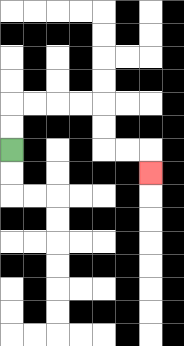{'start': '[0, 6]', 'end': '[6, 7]', 'path_directions': 'U,U,R,R,R,R,D,D,R,R,D', 'path_coordinates': '[[0, 6], [0, 5], [0, 4], [1, 4], [2, 4], [3, 4], [4, 4], [4, 5], [4, 6], [5, 6], [6, 6], [6, 7]]'}